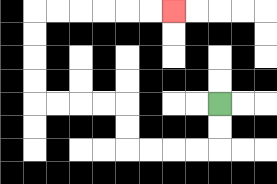{'start': '[9, 4]', 'end': '[7, 0]', 'path_directions': 'D,D,L,L,L,L,U,U,L,L,L,L,U,U,U,U,R,R,R,R,R,R', 'path_coordinates': '[[9, 4], [9, 5], [9, 6], [8, 6], [7, 6], [6, 6], [5, 6], [5, 5], [5, 4], [4, 4], [3, 4], [2, 4], [1, 4], [1, 3], [1, 2], [1, 1], [1, 0], [2, 0], [3, 0], [4, 0], [5, 0], [6, 0], [7, 0]]'}